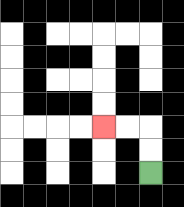{'start': '[6, 7]', 'end': '[4, 5]', 'path_directions': 'U,U,L,L', 'path_coordinates': '[[6, 7], [6, 6], [6, 5], [5, 5], [4, 5]]'}